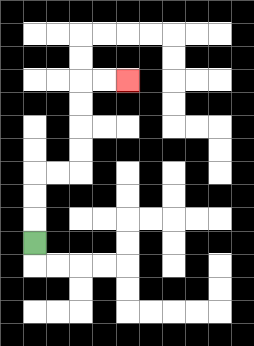{'start': '[1, 10]', 'end': '[5, 3]', 'path_directions': 'U,U,U,R,R,U,U,U,U,R,R', 'path_coordinates': '[[1, 10], [1, 9], [1, 8], [1, 7], [2, 7], [3, 7], [3, 6], [3, 5], [3, 4], [3, 3], [4, 3], [5, 3]]'}